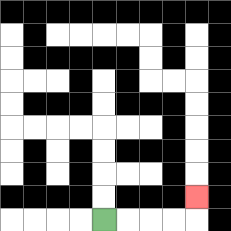{'start': '[4, 9]', 'end': '[8, 8]', 'path_directions': 'R,R,R,R,U', 'path_coordinates': '[[4, 9], [5, 9], [6, 9], [7, 9], [8, 9], [8, 8]]'}